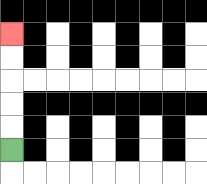{'start': '[0, 6]', 'end': '[0, 1]', 'path_directions': 'U,U,U,U,U', 'path_coordinates': '[[0, 6], [0, 5], [0, 4], [0, 3], [0, 2], [0, 1]]'}